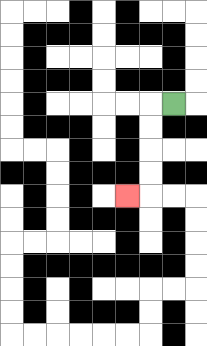{'start': '[7, 4]', 'end': '[5, 8]', 'path_directions': 'L,D,D,D,D,L', 'path_coordinates': '[[7, 4], [6, 4], [6, 5], [6, 6], [6, 7], [6, 8], [5, 8]]'}